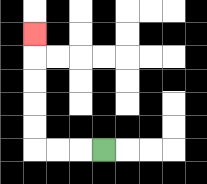{'start': '[4, 6]', 'end': '[1, 1]', 'path_directions': 'L,L,L,U,U,U,U,U', 'path_coordinates': '[[4, 6], [3, 6], [2, 6], [1, 6], [1, 5], [1, 4], [1, 3], [1, 2], [1, 1]]'}